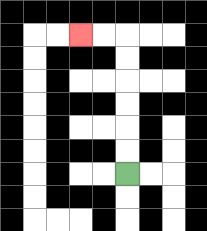{'start': '[5, 7]', 'end': '[3, 1]', 'path_directions': 'U,U,U,U,U,U,L,L', 'path_coordinates': '[[5, 7], [5, 6], [5, 5], [5, 4], [5, 3], [5, 2], [5, 1], [4, 1], [3, 1]]'}